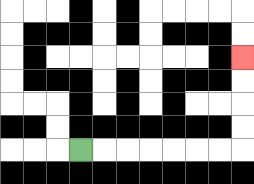{'start': '[3, 6]', 'end': '[10, 2]', 'path_directions': 'R,R,R,R,R,R,R,U,U,U,U', 'path_coordinates': '[[3, 6], [4, 6], [5, 6], [6, 6], [7, 6], [8, 6], [9, 6], [10, 6], [10, 5], [10, 4], [10, 3], [10, 2]]'}